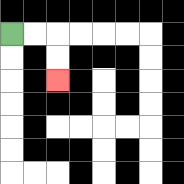{'start': '[0, 1]', 'end': '[2, 3]', 'path_directions': 'R,R,D,D', 'path_coordinates': '[[0, 1], [1, 1], [2, 1], [2, 2], [2, 3]]'}